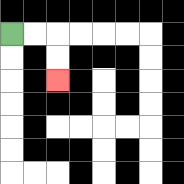{'start': '[0, 1]', 'end': '[2, 3]', 'path_directions': 'R,R,D,D', 'path_coordinates': '[[0, 1], [1, 1], [2, 1], [2, 2], [2, 3]]'}